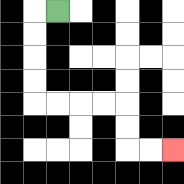{'start': '[2, 0]', 'end': '[7, 6]', 'path_directions': 'L,D,D,D,D,R,R,R,R,D,D,R,R', 'path_coordinates': '[[2, 0], [1, 0], [1, 1], [1, 2], [1, 3], [1, 4], [2, 4], [3, 4], [4, 4], [5, 4], [5, 5], [5, 6], [6, 6], [7, 6]]'}